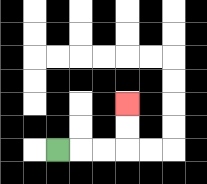{'start': '[2, 6]', 'end': '[5, 4]', 'path_directions': 'R,R,R,U,U', 'path_coordinates': '[[2, 6], [3, 6], [4, 6], [5, 6], [5, 5], [5, 4]]'}